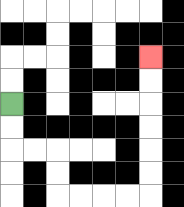{'start': '[0, 4]', 'end': '[6, 2]', 'path_directions': 'D,D,R,R,D,D,R,R,R,R,U,U,U,U,U,U', 'path_coordinates': '[[0, 4], [0, 5], [0, 6], [1, 6], [2, 6], [2, 7], [2, 8], [3, 8], [4, 8], [5, 8], [6, 8], [6, 7], [6, 6], [6, 5], [6, 4], [6, 3], [6, 2]]'}